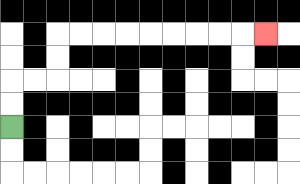{'start': '[0, 5]', 'end': '[11, 1]', 'path_directions': 'U,U,R,R,U,U,R,R,R,R,R,R,R,R,R', 'path_coordinates': '[[0, 5], [0, 4], [0, 3], [1, 3], [2, 3], [2, 2], [2, 1], [3, 1], [4, 1], [5, 1], [6, 1], [7, 1], [8, 1], [9, 1], [10, 1], [11, 1]]'}